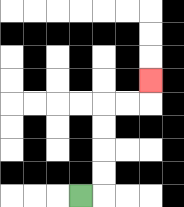{'start': '[3, 8]', 'end': '[6, 3]', 'path_directions': 'R,U,U,U,U,R,R,U', 'path_coordinates': '[[3, 8], [4, 8], [4, 7], [4, 6], [4, 5], [4, 4], [5, 4], [6, 4], [6, 3]]'}